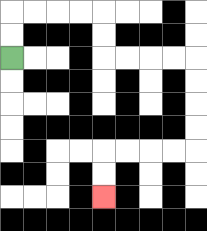{'start': '[0, 2]', 'end': '[4, 8]', 'path_directions': 'U,U,R,R,R,R,D,D,R,R,R,R,D,D,D,D,L,L,L,L,D,D', 'path_coordinates': '[[0, 2], [0, 1], [0, 0], [1, 0], [2, 0], [3, 0], [4, 0], [4, 1], [4, 2], [5, 2], [6, 2], [7, 2], [8, 2], [8, 3], [8, 4], [8, 5], [8, 6], [7, 6], [6, 6], [5, 6], [4, 6], [4, 7], [4, 8]]'}